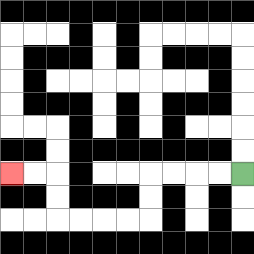{'start': '[10, 7]', 'end': '[0, 7]', 'path_directions': 'L,L,L,L,D,D,L,L,L,L,U,U,L,L', 'path_coordinates': '[[10, 7], [9, 7], [8, 7], [7, 7], [6, 7], [6, 8], [6, 9], [5, 9], [4, 9], [3, 9], [2, 9], [2, 8], [2, 7], [1, 7], [0, 7]]'}